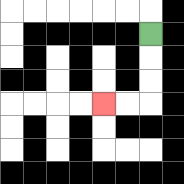{'start': '[6, 1]', 'end': '[4, 4]', 'path_directions': 'D,D,D,L,L', 'path_coordinates': '[[6, 1], [6, 2], [6, 3], [6, 4], [5, 4], [4, 4]]'}